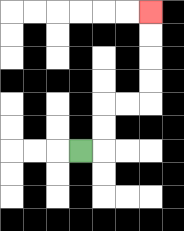{'start': '[3, 6]', 'end': '[6, 0]', 'path_directions': 'R,U,U,R,R,U,U,U,U', 'path_coordinates': '[[3, 6], [4, 6], [4, 5], [4, 4], [5, 4], [6, 4], [6, 3], [6, 2], [6, 1], [6, 0]]'}